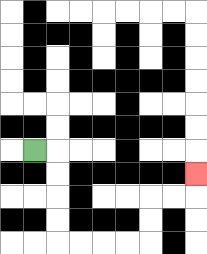{'start': '[1, 6]', 'end': '[8, 7]', 'path_directions': 'R,D,D,D,D,R,R,R,R,U,U,R,R,U', 'path_coordinates': '[[1, 6], [2, 6], [2, 7], [2, 8], [2, 9], [2, 10], [3, 10], [4, 10], [5, 10], [6, 10], [6, 9], [6, 8], [7, 8], [8, 8], [8, 7]]'}